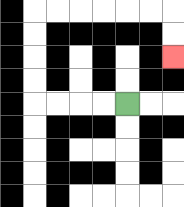{'start': '[5, 4]', 'end': '[7, 2]', 'path_directions': 'L,L,L,L,U,U,U,U,R,R,R,R,R,R,D,D', 'path_coordinates': '[[5, 4], [4, 4], [3, 4], [2, 4], [1, 4], [1, 3], [1, 2], [1, 1], [1, 0], [2, 0], [3, 0], [4, 0], [5, 0], [6, 0], [7, 0], [7, 1], [7, 2]]'}